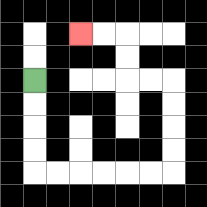{'start': '[1, 3]', 'end': '[3, 1]', 'path_directions': 'D,D,D,D,R,R,R,R,R,R,U,U,U,U,L,L,U,U,L,L', 'path_coordinates': '[[1, 3], [1, 4], [1, 5], [1, 6], [1, 7], [2, 7], [3, 7], [4, 7], [5, 7], [6, 7], [7, 7], [7, 6], [7, 5], [7, 4], [7, 3], [6, 3], [5, 3], [5, 2], [5, 1], [4, 1], [3, 1]]'}